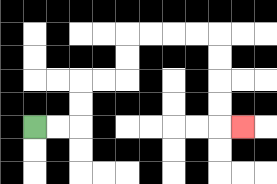{'start': '[1, 5]', 'end': '[10, 5]', 'path_directions': 'R,R,U,U,R,R,U,U,R,R,R,R,D,D,D,D,R', 'path_coordinates': '[[1, 5], [2, 5], [3, 5], [3, 4], [3, 3], [4, 3], [5, 3], [5, 2], [5, 1], [6, 1], [7, 1], [8, 1], [9, 1], [9, 2], [9, 3], [9, 4], [9, 5], [10, 5]]'}